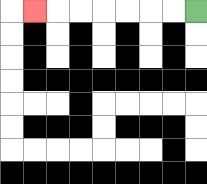{'start': '[8, 0]', 'end': '[1, 0]', 'path_directions': 'L,L,L,L,L,L,L', 'path_coordinates': '[[8, 0], [7, 0], [6, 0], [5, 0], [4, 0], [3, 0], [2, 0], [1, 0]]'}